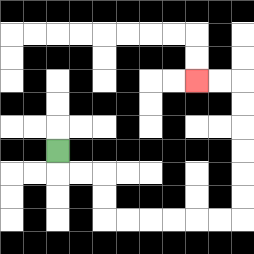{'start': '[2, 6]', 'end': '[8, 3]', 'path_directions': 'D,R,R,D,D,R,R,R,R,R,R,U,U,U,U,U,U,L,L', 'path_coordinates': '[[2, 6], [2, 7], [3, 7], [4, 7], [4, 8], [4, 9], [5, 9], [6, 9], [7, 9], [8, 9], [9, 9], [10, 9], [10, 8], [10, 7], [10, 6], [10, 5], [10, 4], [10, 3], [9, 3], [8, 3]]'}